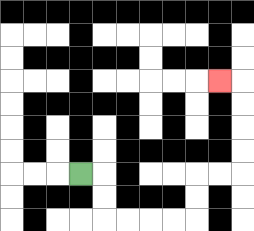{'start': '[3, 7]', 'end': '[9, 3]', 'path_directions': 'R,D,D,R,R,R,R,U,U,R,R,U,U,U,U,L', 'path_coordinates': '[[3, 7], [4, 7], [4, 8], [4, 9], [5, 9], [6, 9], [7, 9], [8, 9], [8, 8], [8, 7], [9, 7], [10, 7], [10, 6], [10, 5], [10, 4], [10, 3], [9, 3]]'}